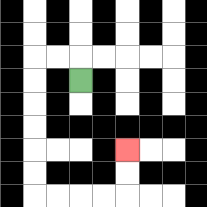{'start': '[3, 3]', 'end': '[5, 6]', 'path_directions': 'U,L,L,D,D,D,D,D,D,R,R,R,R,U,U', 'path_coordinates': '[[3, 3], [3, 2], [2, 2], [1, 2], [1, 3], [1, 4], [1, 5], [1, 6], [1, 7], [1, 8], [2, 8], [3, 8], [4, 8], [5, 8], [5, 7], [5, 6]]'}